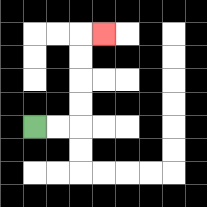{'start': '[1, 5]', 'end': '[4, 1]', 'path_directions': 'R,R,U,U,U,U,R', 'path_coordinates': '[[1, 5], [2, 5], [3, 5], [3, 4], [3, 3], [3, 2], [3, 1], [4, 1]]'}